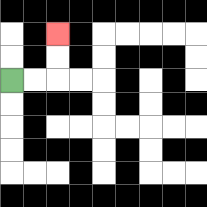{'start': '[0, 3]', 'end': '[2, 1]', 'path_directions': 'R,R,U,U', 'path_coordinates': '[[0, 3], [1, 3], [2, 3], [2, 2], [2, 1]]'}